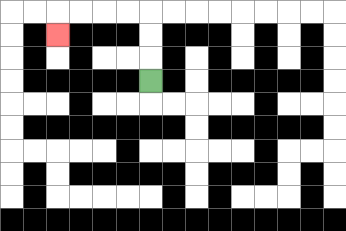{'start': '[6, 3]', 'end': '[2, 1]', 'path_directions': 'U,U,U,L,L,L,L,D', 'path_coordinates': '[[6, 3], [6, 2], [6, 1], [6, 0], [5, 0], [4, 0], [3, 0], [2, 0], [2, 1]]'}